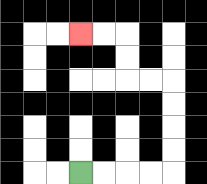{'start': '[3, 7]', 'end': '[3, 1]', 'path_directions': 'R,R,R,R,U,U,U,U,L,L,U,U,L,L', 'path_coordinates': '[[3, 7], [4, 7], [5, 7], [6, 7], [7, 7], [7, 6], [7, 5], [7, 4], [7, 3], [6, 3], [5, 3], [5, 2], [5, 1], [4, 1], [3, 1]]'}